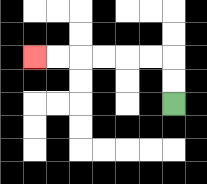{'start': '[7, 4]', 'end': '[1, 2]', 'path_directions': 'U,U,L,L,L,L,L,L', 'path_coordinates': '[[7, 4], [7, 3], [7, 2], [6, 2], [5, 2], [4, 2], [3, 2], [2, 2], [1, 2]]'}